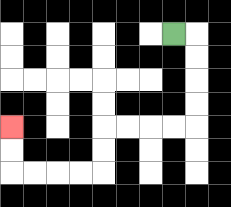{'start': '[7, 1]', 'end': '[0, 5]', 'path_directions': 'R,D,D,D,D,L,L,L,L,D,D,L,L,L,L,U,U', 'path_coordinates': '[[7, 1], [8, 1], [8, 2], [8, 3], [8, 4], [8, 5], [7, 5], [6, 5], [5, 5], [4, 5], [4, 6], [4, 7], [3, 7], [2, 7], [1, 7], [0, 7], [0, 6], [0, 5]]'}